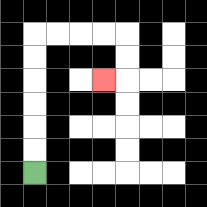{'start': '[1, 7]', 'end': '[4, 3]', 'path_directions': 'U,U,U,U,U,U,R,R,R,R,D,D,L', 'path_coordinates': '[[1, 7], [1, 6], [1, 5], [1, 4], [1, 3], [1, 2], [1, 1], [2, 1], [3, 1], [4, 1], [5, 1], [5, 2], [5, 3], [4, 3]]'}